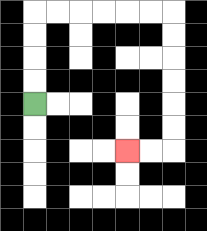{'start': '[1, 4]', 'end': '[5, 6]', 'path_directions': 'U,U,U,U,R,R,R,R,R,R,D,D,D,D,D,D,L,L', 'path_coordinates': '[[1, 4], [1, 3], [1, 2], [1, 1], [1, 0], [2, 0], [3, 0], [4, 0], [5, 0], [6, 0], [7, 0], [7, 1], [7, 2], [7, 3], [7, 4], [7, 5], [7, 6], [6, 6], [5, 6]]'}